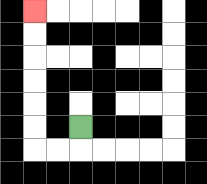{'start': '[3, 5]', 'end': '[1, 0]', 'path_directions': 'D,L,L,U,U,U,U,U,U', 'path_coordinates': '[[3, 5], [3, 6], [2, 6], [1, 6], [1, 5], [1, 4], [1, 3], [1, 2], [1, 1], [1, 0]]'}